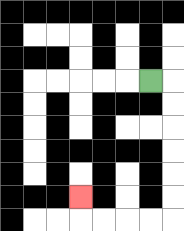{'start': '[6, 3]', 'end': '[3, 8]', 'path_directions': 'R,D,D,D,D,D,D,L,L,L,L,U', 'path_coordinates': '[[6, 3], [7, 3], [7, 4], [7, 5], [7, 6], [7, 7], [7, 8], [7, 9], [6, 9], [5, 9], [4, 9], [3, 9], [3, 8]]'}